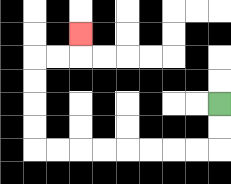{'start': '[9, 4]', 'end': '[3, 1]', 'path_directions': 'D,D,L,L,L,L,L,L,L,L,U,U,U,U,R,R,U', 'path_coordinates': '[[9, 4], [9, 5], [9, 6], [8, 6], [7, 6], [6, 6], [5, 6], [4, 6], [3, 6], [2, 6], [1, 6], [1, 5], [1, 4], [1, 3], [1, 2], [2, 2], [3, 2], [3, 1]]'}